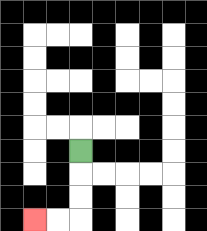{'start': '[3, 6]', 'end': '[1, 9]', 'path_directions': 'D,D,D,L,L', 'path_coordinates': '[[3, 6], [3, 7], [3, 8], [3, 9], [2, 9], [1, 9]]'}